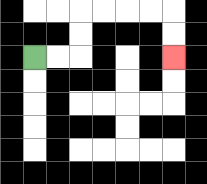{'start': '[1, 2]', 'end': '[7, 2]', 'path_directions': 'R,R,U,U,R,R,R,R,D,D', 'path_coordinates': '[[1, 2], [2, 2], [3, 2], [3, 1], [3, 0], [4, 0], [5, 0], [6, 0], [7, 0], [7, 1], [7, 2]]'}